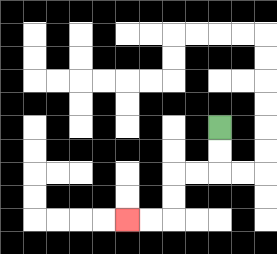{'start': '[9, 5]', 'end': '[5, 9]', 'path_directions': 'D,D,L,L,D,D,L,L', 'path_coordinates': '[[9, 5], [9, 6], [9, 7], [8, 7], [7, 7], [7, 8], [7, 9], [6, 9], [5, 9]]'}